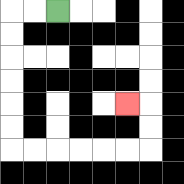{'start': '[2, 0]', 'end': '[5, 4]', 'path_directions': 'L,L,D,D,D,D,D,D,R,R,R,R,R,R,U,U,L', 'path_coordinates': '[[2, 0], [1, 0], [0, 0], [0, 1], [0, 2], [0, 3], [0, 4], [0, 5], [0, 6], [1, 6], [2, 6], [3, 6], [4, 6], [5, 6], [6, 6], [6, 5], [6, 4], [5, 4]]'}